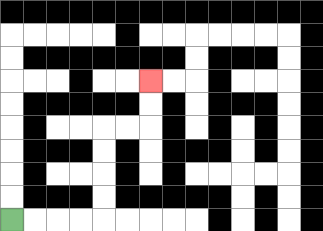{'start': '[0, 9]', 'end': '[6, 3]', 'path_directions': 'R,R,R,R,U,U,U,U,R,R,U,U', 'path_coordinates': '[[0, 9], [1, 9], [2, 9], [3, 9], [4, 9], [4, 8], [4, 7], [4, 6], [4, 5], [5, 5], [6, 5], [6, 4], [6, 3]]'}